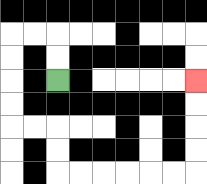{'start': '[2, 3]', 'end': '[8, 3]', 'path_directions': 'U,U,L,L,D,D,D,D,R,R,D,D,R,R,R,R,R,R,U,U,U,U', 'path_coordinates': '[[2, 3], [2, 2], [2, 1], [1, 1], [0, 1], [0, 2], [0, 3], [0, 4], [0, 5], [1, 5], [2, 5], [2, 6], [2, 7], [3, 7], [4, 7], [5, 7], [6, 7], [7, 7], [8, 7], [8, 6], [8, 5], [8, 4], [8, 3]]'}